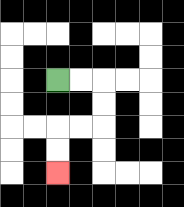{'start': '[2, 3]', 'end': '[2, 7]', 'path_directions': 'R,R,D,D,L,L,D,D', 'path_coordinates': '[[2, 3], [3, 3], [4, 3], [4, 4], [4, 5], [3, 5], [2, 5], [2, 6], [2, 7]]'}